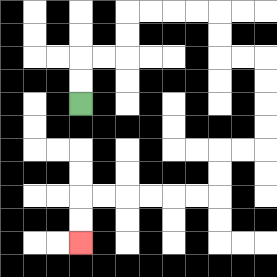{'start': '[3, 4]', 'end': '[3, 10]', 'path_directions': 'U,U,R,R,U,U,R,R,R,R,D,D,R,R,D,D,D,D,L,L,D,D,L,L,L,L,L,L,D,D', 'path_coordinates': '[[3, 4], [3, 3], [3, 2], [4, 2], [5, 2], [5, 1], [5, 0], [6, 0], [7, 0], [8, 0], [9, 0], [9, 1], [9, 2], [10, 2], [11, 2], [11, 3], [11, 4], [11, 5], [11, 6], [10, 6], [9, 6], [9, 7], [9, 8], [8, 8], [7, 8], [6, 8], [5, 8], [4, 8], [3, 8], [3, 9], [3, 10]]'}